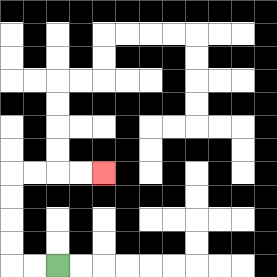{'start': '[2, 11]', 'end': '[4, 7]', 'path_directions': 'L,L,U,U,U,U,R,R,R,R', 'path_coordinates': '[[2, 11], [1, 11], [0, 11], [0, 10], [0, 9], [0, 8], [0, 7], [1, 7], [2, 7], [3, 7], [4, 7]]'}